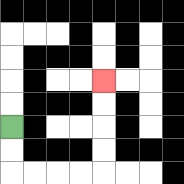{'start': '[0, 5]', 'end': '[4, 3]', 'path_directions': 'D,D,R,R,R,R,U,U,U,U', 'path_coordinates': '[[0, 5], [0, 6], [0, 7], [1, 7], [2, 7], [3, 7], [4, 7], [4, 6], [4, 5], [4, 4], [4, 3]]'}